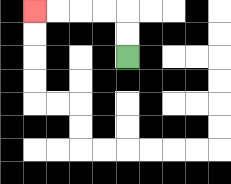{'start': '[5, 2]', 'end': '[1, 0]', 'path_directions': 'U,U,L,L,L,L', 'path_coordinates': '[[5, 2], [5, 1], [5, 0], [4, 0], [3, 0], [2, 0], [1, 0]]'}